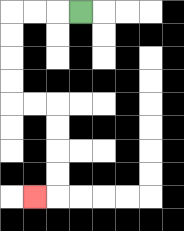{'start': '[3, 0]', 'end': '[1, 8]', 'path_directions': 'L,L,L,D,D,D,D,R,R,D,D,D,D,L', 'path_coordinates': '[[3, 0], [2, 0], [1, 0], [0, 0], [0, 1], [0, 2], [0, 3], [0, 4], [1, 4], [2, 4], [2, 5], [2, 6], [2, 7], [2, 8], [1, 8]]'}